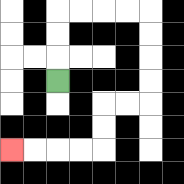{'start': '[2, 3]', 'end': '[0, 6]', 'path_directions': 'U,U,U,R,R,R,R,D,D,D,D,L,L,D,D,L,L,L,L', 'path_coordinates': '[[2, 3], [2, 2], [2, 1], [2, 0], [3, 0], [4, 0], [5, 0], [6, 0], [6, 1], [6, 2], [6, 3], [6, 4], [5, 4], [4, 4], [4, 5], [4, 6], [3, 6], [2, 6], [1, 6], [0, 6]]'}